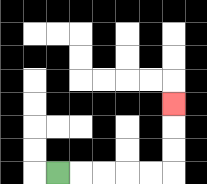{'start': '[2, 7]', 'end': '[7, 4]', 'path_directions': 'R,R,R,R,R,U,U,U', 'path_coordinates': '[[2, 7], [3, 7], [4, 7], [5, 7], [6, 7], [7, 7], [7, 6], [7, 5], [7, 4]]'}